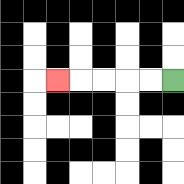{'start': '[7, 3]', 'end': '[2, 3]', 'path_directions': 'L,L,L,L,L', 'path_coordinates': '[[7, 3], [6, 3], [5, 3], [4, 3], [3, 3], [2, 3]]'}